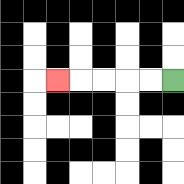{'start': '[7, 3]', 'end': '[2, 3]', 'path_directions': 'L,L,L,L,L', 'path_coordinates': '[[7, 3], [6, 3], [5, 3], [4, 3], [3, 3], [2, 3]]'}